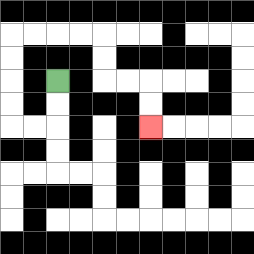{'start': '[2, 3]', 'end': '[6, 5]', 'path_directions': 'D,D,L,L,U,U,U,U,R,R,R,R,D,D,R,R,D,D', 'path_coordinates': '[[2, 3], [2, 4], [2, 5], [1, 5], [0, 5], [0, 4], [0, 3], [0, 2], [0, 1], [1, 1], [2, 1], [3, 1], [4, 1], [4, 2], [4, 3], [5, 3], [6, 3], [6, 4], [6, 5]]'}